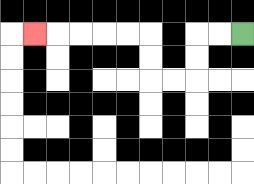{'start': '[10, 1]', 'end': '[1, 1]', 'path_directions': 'L,L,D,D,L,L,U,U,L,L,L,L,L', 'path_coordinates': '[[10, 1], [9, 1], [8, 1], [8, 2], [8, 3], [7, 3], [6, 3], [6, 2], [6, 1], [5, 1], [4, 1], [3, 1], [2, 1], [1, 1]]'}